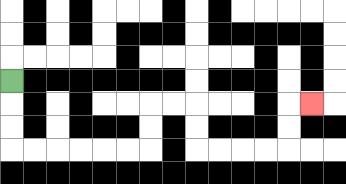{'start': '[0, 3]', 'end': '[13, 4]', 'path_directions': 'D,D,D,R,R,R,R,R,R,U,U,R,R,D,D,R,R,R,R,U,U,R', 'path_coordinates': '[[0, 3], [0, 4], [0, 5], [0, 6], [1, 6], [2, 6], [3, 6], [4, 6], [5, 6], [6, 6], [6, 5], [6, 4], [7, 4], [8, 4], [8, 5], [8, 6], [9, 6], [10, 6], [11, 6], [12, 6], [12, 5], [12, 4], [13, 4]]'}